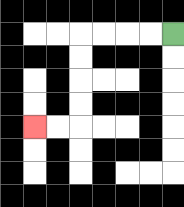{'start': '[7, 1]', 'end': '[1, 5]', 'path_directions': 'L,L,L,L,D,D,D,D,L,L', 'path_coordinates': '[[7, 1], [6, 1], [5, 1], [4, 1], [3, 1], [3, 2], [3, 3], [3, 4], [3, 5], [2, 5], [1, 5]]'}